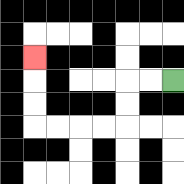{'start': '[7, 3]', 'end': '[1, 2]', 'path_directions': 'L,L,D,D,L,L,L,L,U,U,U', 'path_coordinates': '[[7, 3], [6, 3], [5, 3], [5, 4], [5, 5], [4, 5], [3, 5], [2, 5], [1, 5], [1, 4], [1, 3], [1, 2]]'}